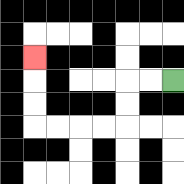{'start': '[7, 3]', 'end': '[1, 2]', 'path_directions': 'L,L,D,D,L,L,L,L,U,U,U', 'path_coordinates': '[[7, 3], [6, 3], [5, 3], [5, 4], [5, 5], [4, 5], [3, 5], [2, 5], [1, 5], [1, 4], [1, 3], [1, 2]]'}